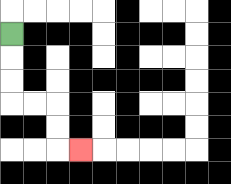{'start': '[0, 1]', 'end': '[3, 6]', 'path_directions': 'D,D,D,R,R,D,D,R', 'path_coordinates': '[[0, 1], [0, 2], [0, 3], [0, 4], [1, 4], [2, 4], [2, 5], [2, 6], [3, 6]]'}